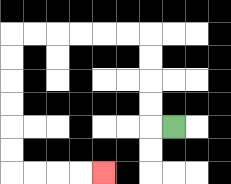{'start': '[7, 5]', 'end': '[4, 7]', 'path_directions': 'L,U,U,U,U,L,L,L,L,L,L,D,D,D,D,D,D,R,R,R,R', 'path_coordinates': '[[7, 5], [6, 5], [6, 4], [6, 3], [6, 2], [6, 1], [5, 1], [4, 1], [3, 1], [2, 1], [1, 1], [0, 1], [0, 2], [0, 3], [0, 4], [0, 5], [0, 6], [0, 7], [1, 7], [2, 7], [3, 7], [4, 7]]'}